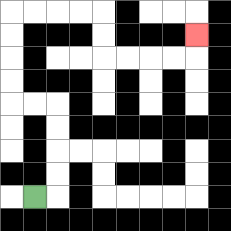{'start': '[1, 8]', 'end': '[8, 1]', 'path_directions': 'R,U,U,U,U,L,L,U,U,U,U,R,R,R,R,D,D,R,R,R,R,U', 'path_coordinates': '[[1, 8], [2, 8], [2, 7], [2, 6], [2, 5], [2, 4], [1, 4], [0, 4], [0, 3], [0, 2], [0, 1], [0, 0], [1, 0], [2, 0], [3, 0], [4, 0], [4, 1], [4, 2], [5, 2], [6, 2], [7, 2], [8, 2], [8, 1]]'}